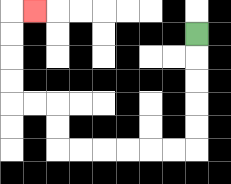{'start': '[8, 1]', 'end': '[1, 0]', 'path_directions': 'D,D,D,D,D,L,L,L,L,L,L,U,U,L,L,U,U,U,U,R', 'path_coordinates': '[[8, 1], [8, 2], [8, 3], [8, 4], [8, 5], [8, 6], [7, 6], [6, 6], [5, 6], [4, 6], [3, 6], [2, 6], [2, 5], [2, 4], [1, 4], [0, 4], [0, 3], [0, 2], [0, 1], [0, 0], [1, 0]]'}